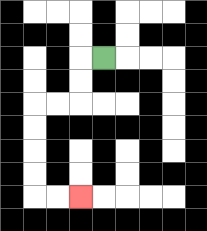{'start': '[4, 2]', 'end': '[3, 8]', 'path_directions': 'L,D,D,L,L,D,D,D,D,R,R', 'path_coordinates': '[[4, 2], [3, 2], [3, 3], [3, 4], [2, 4], [1, 4], [1, 5], [1, 6], [1, 7], [1, 8], [2, 8], [3, 8]]'}